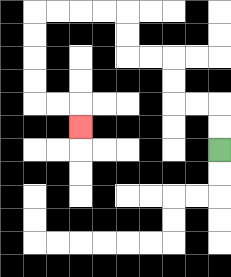{'start': '[9, 6]', 'end': '[3, 5]', 'path_directions': 'U,U,L,L,U,U,L,L,U,U,L,L,L,L,D,D,D,D,R,R,D', 'path_coordinates': '[[9, 6], [9, 5], [9, 4], [8, 4], [7, 4], [7, 3], [7, 2], [6, 2], [5, 2], [5, 1], [5, 0], [4, 0], [3, 0], [2, 0], [1, 0], [1, 1], [1, 2], [1, 3], [1, 4], [2, 4], [3, 4], [3, 5]]'}